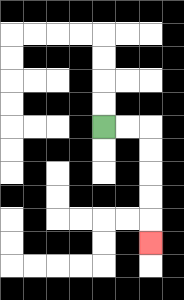{'start': '[4, 5]', 'end': '[6, 10]', 'path_directions': 'R,R,D,D,D,D,D', 'path_coordinates': '[[4, 5], [5, 5], [6, 5], [6, 6], [6, 7], [6, 8], [6, 9], [6, 10]]'}